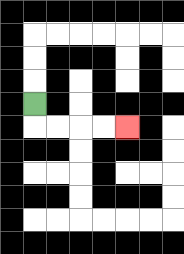{'start': '[1, 4]', 'end': '[5, 5]', 'path_directions': 'D,R,R,R,R', 'path_coordinates': '[[1, 4], [1, 5], [2, 5], [3, 5], [4, 5], [5, 5]]'}